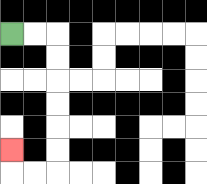{'start': '[0, 1]', 'end': '[0, 6]', 'path_directions': 'R,R,D,D,D,D,D,D,L,L,U', 'path_coordinates': '[[0, 1], [1, 1], [2, 1], [2, 2], [2, 3], [2, 4], [2, 5], [2, 6], [2, 7], [1, 7], [0, 7], [0, 6]]'}